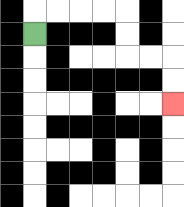{'start': '[1, 1]', 'end': '[7, 4]', 'path_directions': 'U,R,R,R,R,D,D,R,R,D,D', 'path_coordinates': '[[1, 1], [1, 0], [2, 0], [3, 0], [4, 0], [5, 0], [5, 1], [5, 2], [6, 2], [7, 2], [7, 3], [7, 4]]'}